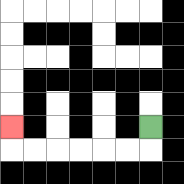{'start': '[6, 5]', 'end': '[0, 5]', 'path_directions': 'D,L,L,L,L,L,L,U', 'path_coordinates': '[[6, 5], [6, 6], [5, 6], [4, 6], [3, 6], [2, 6], [1, 6], [0, 6], [0, 5]]'}